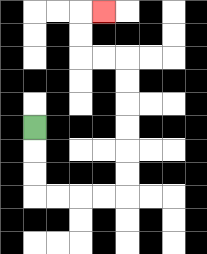{'start': '[1, 5]', 'end': '[4, 0]', 'path_directions': 'D,D,D,R,R,R,R,U,U,U,U,U,U,L,L,U,U,R', 'path_coordinates': '[[1, 5], [1, 6], [1, 7], [1, 8], [2, 8], [3, 8], [4, 8], [5, 8], [5, 7], [5, 6], [5, 5], [5, 4], [5, 3], [5, 2], [4, 2], [3, 2], [3, 1], [3, 0], [4, 0]]'}